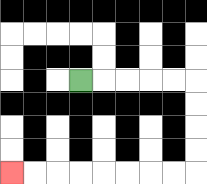{'start': '[3, 3]', 'end': '[0, 7]', 'path_directions': 'R,R,R,R,R,D,D,D,D,L,L,L,L,L,L,L,L', 'path_coordinates': '[[3, 3], [4, 3], [5, 3], [6, 3], [7, 3], [8, 3], [8, 4], [8, 5], [8, 6], [8, 7], [7, 7], [6, 7], [5, 7], [4, 7], [3, 7], [2, 7], [1, 7], [0, 7]]'}